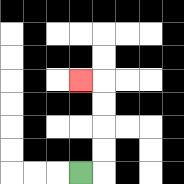{'start': '[3, 7]', 'end': '[3, 3]', 'path_directions': 'R,U,U,U,U,L', 'path_coordinates': '[[3, 7], [4, 7], [4, 6], [4, 5], [4, 4], [4, 3], [3, 3]]'}